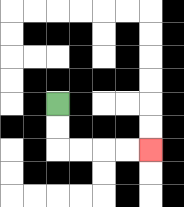{'start': '[2, 4]', 'end': '[6, 6]', 'path_directions': 'D,D,R,R,R,R', 'path_coordinates': '[[2, 4], [2, 5], [2, 6], [3, 6], [4, 6], [5, 6], [6, 6]]'}